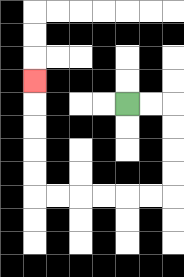{'start': '[5, 4]', 'end': '[1, 3]', 'path_directions': 'R,R,D,D,D,D,L,L,L,L,L,L,U,U,U,U,U', 'path_coordinates': '[[5, 4], [6, 4], [7, 4], [7, 5], [7, 6], [7, 7], [7, 8], [6, 8], [5, 8], [4, 8], [3, 8], [2, 8], [1, 8], [1, 7], [1, 6], [1, 5], [1, 4], [1, 3]]'}